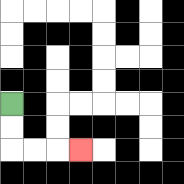{'start': '[0, 4]', 'end': '[3, 6]', 'path_directions': 'D,D,R,R,R', 'path_coordinates': '[[0, 4], [0, 5], [0, 6], [1, 6], [2, 6], [3, 6]]'}